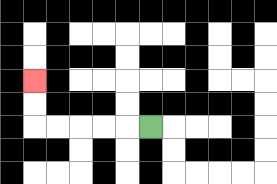{'start': '[6, 5]', 'end': '[1, 3]', 'path_directions': 'L,L,L,L,L,U,U', 'path_coordinates': '[[6, 5], [5, 5], [4, 5], [3, 5], [2, 5], [1, 5], [1, 4], [1, 3]]'}